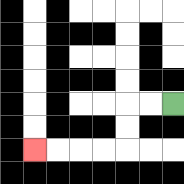{'start': '[7, 4]', 'end': '[1, 6]', 'path_directions': 'L,L,D,D,L,L,L,L', 'path_coordinates': '[[7, 4], [6, 4], [5, 4], [5, 5], [5, 6], [4, 6], [3, 6], [2, 6], [1, 6]]'}